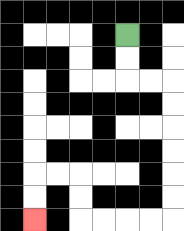{'start': '[5, 1]', 'end': '[1, 9]', 'path_directions': 'D,D,R,R,D,D,D,D,D,D,L,L,L,L,U,U,L,L,D,D', 'path_coordinates': '[[5, 1], [5, 2], [5, 3], [6, 3], [7, 3], [7, 4], [7, 5], [7, 6], [7, 7], [7, 8], [7, 9], [6, 9], [5, 9], [4, 9], [3, 9], [3, 8], [3, 7], [2, 7], [1, 7], [1, 8], [1, 9]]'}